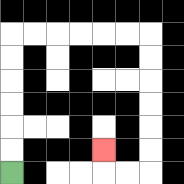{'start': '[0, 7]', 'end': '[4, 6]', 'path_directions': 'U,U,U,U,U,U,R,R,R,R,R,R,D,D,D,D,D,D,L,L,U', 'path_coordinates': '[[0, 7], [0, 6], [0, 5], [0, 4], [0, 3], [0, 2], [0, 1], [1, 1], [2, 1], [3, 1], [4, 1], [5, 1], [6, 1], [6, 2], [6, 3], [6, 4], [6, 5], [6, 6], [6, 7], [5, 7], [4, 7], [4, 6]]'}